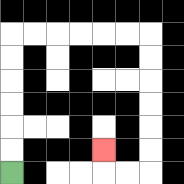{'start': '[0, 7]', 'end': '[4, 6]', 'path_directions': 'U,U,U,U,U,U,R,R,R,R,R,R,D,D,D,D,D,D,L,L,U', 'path_coordinates': '[[0, 7], [0, 6], [0, 5], [0, 4], [0, 3], [0, 2], [0, 1], [1, 1], [2, 1], [3, 1], [4, 1], [5, 1], [6, 1], [6, 2], [6, 3], [6, 4], [6, 5], [6, 6], [6, 7], [5, 7], [4, 7], [4, 6]]'}